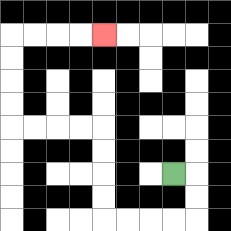{'start': '[7, 7]', 'end': '[4, 1]', 'path_directions': 'R,D,D,L,L,L,L,U,U,U,U,L,L,L,L,U,U,U,U,R,R,R,R', 'path_coordinates': '[[7, 7], [8, 7], [8, 8], [8, 9], [7, 9], [6, 9], [5, 9], [4, 9], [4, 8], [4, 7], [4, 6], [4, 5], [3, 5], [2, 5], [1, 5], [0, 5], [0, 4], [0, 3], [0, 2], [0, 1], [1, 1], [2, 1], [3, 1], [4, 1]]'}